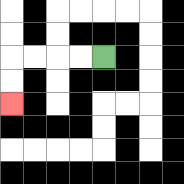{'start': '[4, 2]', 'end': '[0, 4]', 'path_directions': 'L,L,L,L,D,D', 'path_coordinates': '[[4, 2], [3, 2], [2, 2], [1, 2], [0, 2], [0, 3], [0, 4]]'}